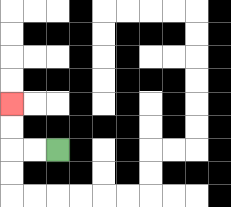{'start': '[2, 6]', 'end': '[0, 4]', 'path_directions': 'L,L,U,U', 'path_coordinates': '[[2, 6], [1, 6], [0, 6], [0, 5], [0, 4]]'}